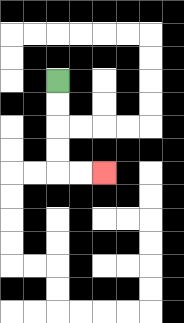{'start': '[2, 3]', 'end': '[4, 7]', 'path_directions': 'D,D,D,D,R,R', 'path_coordinates': '[[2, 3], [2, 4], [2, 5], [2, 6], [2, 7], [3, 7], [4, 7]]'}